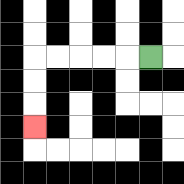{'start': '[6, 2]', 'end': '[1, 5]', 'path_directions': 'L,L,L,L,L,D,D,D', 'path_coordinates': '[[6, 2], [5, 2], [4, 2], [3, 2], [2, 2], [1, 2], [1, 3], [1, 4], [1, 5]]'}